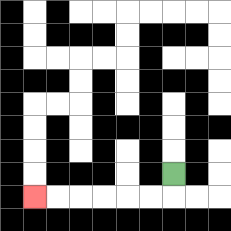{'start': '[7, 7]', 'end': '[1, 8]', 'path_directions': 'D,L,L,L,L,L,L', 'path_coordinates': '[[7, 7], [7, 8], [6, 8], [5, 8], [4, 8], [3, 8], [2, 8], [1, 8]]'}